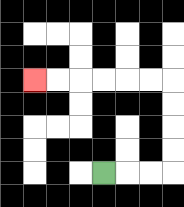{'start': '[4, 7]', 'end': '[1, 3]', 'path_directions': 'R,R,R,U,U,U,U,L,L,L,L,L,L', 'path_coordinates': '[[4, 7], [5, 7], [6, 7], [7, 7], [7, 6], [7, 5], [7, 4], [7, 3], [6, 3], [5, 3], [4, 3], [3, 3], [2, 3], [1, 3]]'}